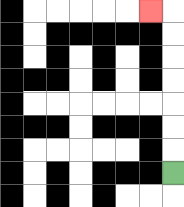{'start': '[7, 7]', 'end': '[6, 0]', 'path_directions': 'U,U,U,U,U,U,U,L', 'path_coordinates': '[[7, 7], [7, 6], [7, 5], [7, 4], [7, 3], [7, 2], [7, 1], [7, 0], [6, 0]]'}